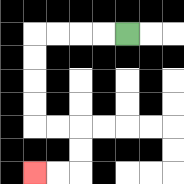{'start': '[5, 1]', 'end': '[1, 7]', 'path_directions': 'L,L,L,L,D,D,D,D,R,R,D,D,L,L', 'path_coordinates': '[[5, 1], [4, 1], [3, 1], [2, 1], [1, 1], [1, 2], [1, 3], [1, 4], [1, 5], [2, 5], [3, 5], [3, 6], [3, 7], [2, 7], [1, 7]]'}